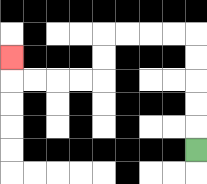{'start': '[8, 6]', 'end': '[0, 2]', 'path_directions': 'U,U,U,U,U,L,L,L,L,D,D,L,L,L,L,U', 'path_coordinates': '[[8, 6], [8, 5], [8, 4], [8, 3], [8, 2], [8, 1], [7, 1], [6, 1], [5, 1], [4, 1], [4, 2], [4, 3], [3, 3], [2, 3], [1, 3], [0, 3], [0, 2]]'}